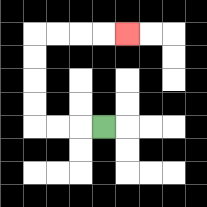{'start': '[4, 5]', 'end': '[5, 1]', 'path_directions': 'L,L,L,U,U,U,U,R,R,R,R', 'path_coordinates': '[[4, 5], [3, 5], [2, 5], [1, 5], [1, 4], [1, 3], [1, 2], [1, 1], [2, 1], [3, 1], [4, 1], [5, 1]]'}